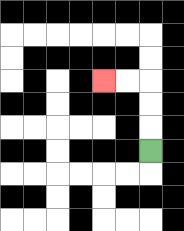{'start': '[6, 6]', 'end': '[4, 3]', 'path_directions': 'U,U,U,L,L', 'path_coordinates': '[[6, 6], [6, 5], [6, 4], [6, 3], [5, 3], [4, 3]]'}